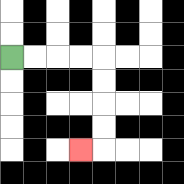{'start': '[0, 2]', 'end': '[3, 6]', 'path_directions': 'R,R,R,R,D,D,D,D,L', 'path_coordinates': '[[0, 2], [1, 2], [2, 2], [3, 2], [4, 2], [4, 3], [4, 4], [4, 5], [4, 6], [3, 6]]'}